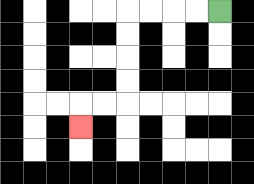{'start': '[9, 0]', 'end': '[3, 5]', 'path_directions': 'L,L,L,L,D,D,D,D,L,L,D', 'path_coordinates': '[[9, 0], [8, 0], [7, 0], [6, 0], [5, 0], [5, 1], [5, 2], [5, 3], [5, 4], [4, 4], [3, 4], [3, 5]]'}